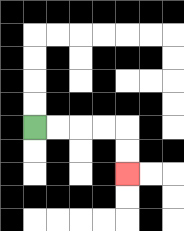{'start': '[1, 5]', 'end': '[5, 7]', 'path_directions': 'R,R,R,R,D,D', 'path_coordinates': '[[1, 5], [2, 5], [3, 5], [4, 5], [5, 5], [5, 6], [5, 7]]'}